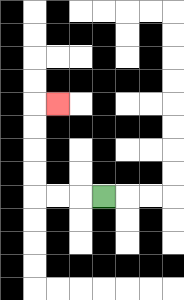{'start': '[4, 8]', 'end': '[2, 4]', 'path_directions': 'L,L,L,U,U,U,U,R', 'path_coordinates': '[[4, 8], [3, 8], [2, 8], [1, 8], [1, 7], [1, 6], [1, 5], [1, 4], [2, 4]]'}